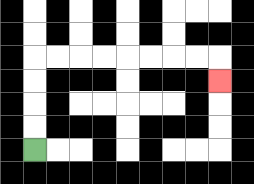{'start': '[1, 6]', 'end': '[9, 3]', 'path_directions': 'U,U,U,U,R,R,R,R,R,R,R,R,D', 'path_coordinates': '[[1, 6], [1, 5], [1, 4], [1, 3], [1, 2], [2, 2], [3, 2], [4, 2], [5, 2], [6, 2], [7, 2], [8, 2], [9, 2], [9, 3]]'}